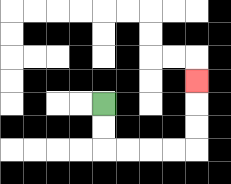{'start': '[4, 4]', 'end': '[8, 3]', 'path_directions': 'D,D,R,R,R,R,U,U,U', 'path_coordinates': '[[4, 4], [4, 5], [4, 6], [5, 6], [6, 6], [7, 6], [8, 6], [8, 5], [8, 4], [8, 3]]'}